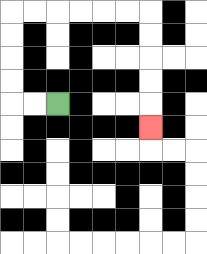{'start': '[2, 4]', 'end': '[6, 5]', 'path_directions': 'L,L,U,U,U,U,R,R,R,R,R,R,D,D,D,D,D', 'path_coordinates': '[[2, 4], [1, 4], [0, 4], [0, 3], [0, 2], [0, 1], [0, 0], [1, 0], [2, 0], [3, 0], [4, 0], [5, 0], [6, 0], [6, 1], [6, 2], [6, 3], [6, 4], [6, 5]]'}